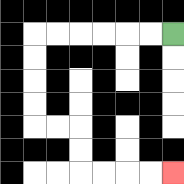{'start': '[7, 1]', 'end': '[7, 7]', 'path_directions': 'L,L,L,L,L,L,D,D,D,D,R,R,D,D,R,R,R,R', 'path_coordinates': '[[7, 1], [6, 1], [5, 1], [4, 1], [3, 1], [2, 1], [1, 1], [1, 2], [1, 3], [1, 4], [1, 5], [2, 5], [3, 5], [3, 6], [3, 7], [4, 7], [5, 7], [6, 7], [7, 7]]'}